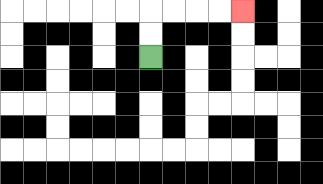{'start': '[6, 2]', 'end': '[10, 0]', 'path_directions': 'U,U,R,R,R,R', 'path_coordinates': '[[6, 2], [6, 1], [6, 0], [7, 0], [8, 0], [9, 0], [10, 0]]'}